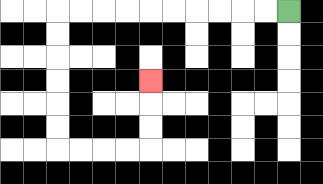{'start': '[12, 0]', 'end': '[6, 3]', 'path_directions': 'L,L,L,L,L,L,L,L,L,L,D,D,D,D,D,D,R,R,R,R,U,U,U', 'path_coordinates': '[[12, 0], [11, 0], [10, 0], [9, 0], [8, 0], [7, 0], [6, 0], [5, 0], [4, 0], [3, 0], [2, 0], [2, 1], [2, 2], [2, 3], [2, 4], [2, 5], [2, 6], [3, 6], [4, 6], [5, 6], [6, 6], [6, 5], [6, 4], [6, 3]]'}